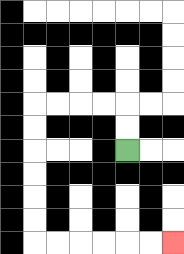{'start': '[5, 6]', 'end': '[7, 10]', 'path_directions': 'U,U,L,L,L,L,D,D,D,D,D,D,R,R,R,R,R,R', 'path_coordinates': '[[5, 6], [5, 5], [5, 4], [4, 4], [3, 4], [2, 4], [1, 4], [1, 5], [1, 6], [1, 7], [1, 8], [1, 9], [1, 10], [2, 10], [3, 10], [4, 10], [5, 10], [6, 10], [7, 10]]'}